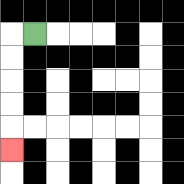{'start': '[1, 1]', 'end': '[0, 6]', 'path_directions': 'L,D,D,D,D,D', 'path_coordinates': '[[1, 1], [0, 1], [0, 2], [0, 3], [0, 4], [0, 5], [0, 6]]'}